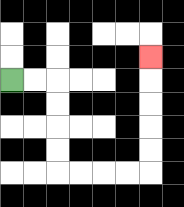{'start': '[0, 3]', 'end': '[6, 2]', 'path_directions': 'R,R,D,D,D,D,R,R,R,R,U,U,U,U,U', 'path_coordinates': '[[0, 3], [1, 3], [2, 3], [2, 4], [2, 5], [2, 6], [2, 7], [3, 7], [4, 7], [5, 7], [6, 7], [6, 6], [6, 5], [6, 4], [6, 3], [6, 2]]'}